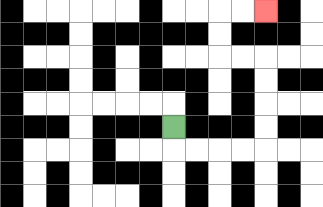{'start': '[7, 5]', 'end': '[11, 0]', 'path_directions': 'D,R,R,R,R,U,U,U,U,L,L,U,U,R,R', 'path_coordinates': '[[7, 5], [7, 6], [8, 6], [9, 6], [10, 6], [11, 6], [11, 5], [11, 4], [11, 3], [11, 2], [10, 2], [9, 2], [9, 1], [9, 0], [10, 0], [11, 0]]'}